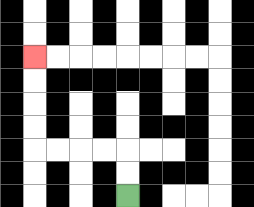{'start': '[5, 8]', 'end': '[1, 2]', 'path_directions': 'U,U,L,L,L,L,U,U,U,U', 'path_coordinates': '[[5, 8], [5, 7], [5, 6], [4, 6], [3, 6], [2, 6], [1, 6], [1, 5], [1, 4], [1, 3], [1, 2]]'}